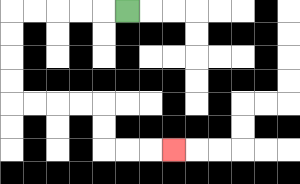{'start': '[5, 0]', 'end': '[7, 6]', 'path_directions': 'L,L,L,L,L,D,D,D,D,R,R,R,R,D,D,R,R,R', 'path_coordinates': '[[5, 0], [4, 0], [3, 0], [2, 0], [1, 0], [0, 0], [0, 1], [0, 2], [0, 3], [0, 4], [1, 4], [2, 4], [3, 4], [4, 4], [4, 5], [4, 6], [5, 6], [6, 6], [7, 6]]'}